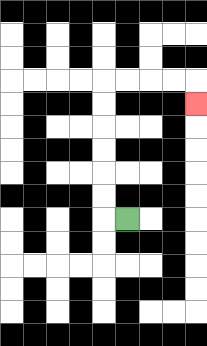{'start': '[5, 9]', 'end': '[8, 4]', 'path_directions': 'L,U,U,U,U,U,U,R,R,R,R,D', 'path_coordinates': '[[5, 9], [4, 9], [4, 8], [4, 7], [4, 6], [4, 5], [4, 4], [4, 3], [5, 3], [6, 3], [7, 3], [8, 3], [8, 4]]'}